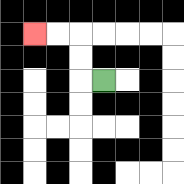{'start': '[4, 3]', 'end': '[1, 1]', 'path_directions': 'L,U,U,L,L', 'path_coordinates': '[[4, 3], [3, 3], [3, 2], [3, 1], [2, 1], [1, 1]]'}